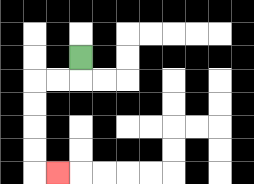{'start': '[3, 2]', 'end': '[2, 7]', 'path_directions': 'D,L,L,D,D,D,D,R', 'path_coordinates': '[[3, 2], [3, 3], [2, 3], [1, 3], [1, 4], [1, 5], [1, 6], [1, 7], [2, 7]]'}